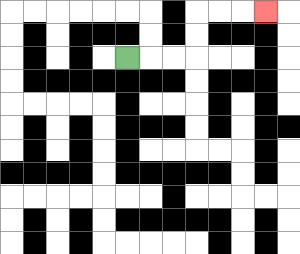{'start': '[5, 2]', 'end': '[11, 0]', 'path_directions': 'R,R,R,U,U,R,R,R', 'path_coordinates': '[[5, 2], [6, 2], [7, 2], [8, 2], [8, 1], [8, 0], [9, 0], [10, 0], [11, 0]]'}